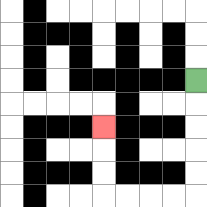{'start': '[8, 3]', 'end': '[4, 5]', 'path_directions': 'D,D,D,D,D,L,L,L,L,U,U,U', 'path_coordinates': '[[8, 3], [8, 4], [8, 5], [8, 6], [8, 7], [8, 8], [7, 8], [6, 8], [5, 8], [4, 8], [4, 7], [4, 6], [4, 5]]'}